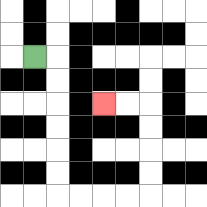{'start': '[1, 2]', 'end': '[4, 4]', 'path_directions': 'R,D,D,D,D,D,D,R,R,R,R,U,U,U,U,L,L', 'path_coordinates': '[[1, 2], [2, 2], [2, 3], [2, 4], [2, 5], [2, 6], [2, 7], [2, 8], [3, 8], [4, 8], [5, 8], [6, 8], [6, 7], [6, 6], [6, 5], [6, 4], [5, 4], [4, 4]]'}